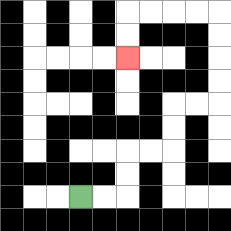{'start': '[3, 8]', 'end': '[5, 2]', 'path_directions': 'R,R,U,U,R,R,U,U,R,R,U,U,U,U,L,L,L,L,D,D', 'path_coordinates': '[[3, 8], [4, 8], [5, 8], [5, 7], [5, 6], [6, 6], [7, 6], [7, 5], [7, 4], [8, 4], [9, 4], [9, 3], [9, 2], [9, 1], [9, 0], [8, 0], [7, 0], [6, 0], [5, 0], [5, 1], [5, 2]]'}